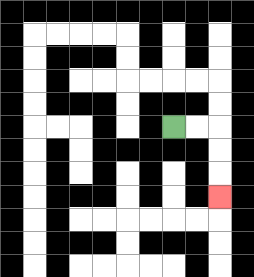{'start': '[7, 5]', 'end': '[9, 8]', 'path_directions': 'R,R,D,D,D', 'path_coordinates': '[[7, 5], [8, 5], [9, 5], [9, 6], [9, 7], [9, 8]]'}